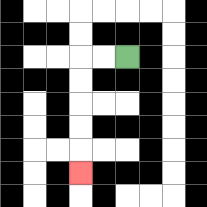{'start': '[5, 2]', 'end': '[3, 7]', 'path_directions': 'L,L,D,D,D,D,D', 'path_coordinates': '[[5, 2], [4, 2], [3, 2], [3, 3], [3, 4], [3, 5], [3, 6], [3, 7]]'}